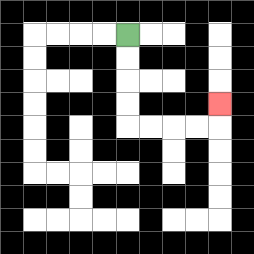{'start': '[5, 1]', 'end': '[9, 4]', 'path_directions': 'D,D,D,D,R,R,R,R,U', 'path_coordinates': '[[5, 1], [5, 2], [5, 3], [5, 4], [5, 5], [6, 5], [7, 5], [8, 5], [9, 5], [9, 4]]'}